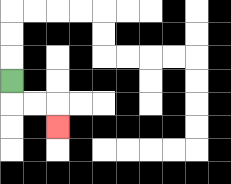{'start': '[0, 3]', 'end': '[2, 5]', 'path_directions': 'D,R,R,D', 'path_coordinates': '[[0, 3], [0, 4], [1, 4], [2, 4], [2, 5]]'}